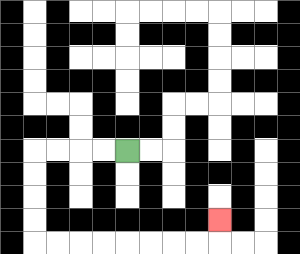{'start': '[5, 6]', 'end': '[9, 9]', 'path_directions': 'L,L,L,L,D,D,D,D,R,R,R,R,R,R,R,R,U', 'path_coordinates': '[[5, 6], [4, 6], [3, 6], [2, 6], [1, 6], [1, 7], [1, 8], [1, 9], [1, 10], [2, 10], [3, 10], [4, 10], [5, 10], [6, 10], [7, 10], [8, 10], [9, 10], [9, 9]]'}